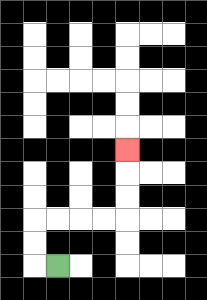{'start': '[2, 11]', 'end': '[5, 6]', 'path_directions': 'L,U,U,R,R,R,R,U,U,U', 'path_coordinates': '[[2, 11], [1, 11], [1, 10], [1, 9], [2, 9], [3, 9], [4, 9], [5, 9], [5, 8], [5, 7], [5, 6]]'}